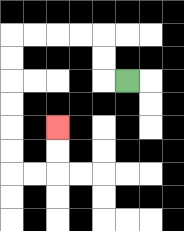{'start': '[5, 3]', 'end': '[2, 5]', 'path_directions': 'L,U,U,L,L,L,L,D,D,D,D,D,D,R,R,U,U', 'path_coordinates': '[[5, 3], [4, 3], [4, 2], [4, 1], [3, 1], [2, 1], [1, 1], [0, 1], [0, 2], [0, 3], [0, 4], [0, 5], [0, 6], [0, 7], [1, 7], [2, 7], [2, 6], [2, 5]]'}